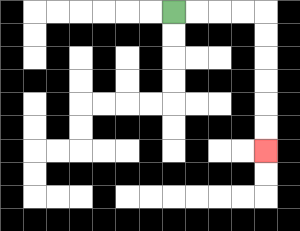{'start': '[7, 0]', 'end': '[11, 6]', 'path_directions': 'R,R,R,R,D,D,D,D,D,D', 'path_coordinates': '[[7, 0], [8, 0], [9, 0], [10, 0], [11, 0], [11, 1], [11, 2], [11, 3], [11, 4], [11, 5], [11, 6]]'}